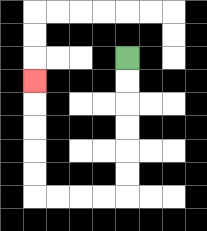{'start': '[5, 2]', 'end': '[1, 3]', 'path_directions': 'D,D,D,D,D,D,L,L,L,L,U,U,U,U,U', 'path_coordinates': '[[5, 2], [5, 3], [5, 4], [5, 5], [5, 6], [5, 7], [5, 8], [4, 8], [3, 8], [2, 8], [1, 8], [1, 7], [1, 6], [1, 5], [1, 4], [1, 3]]'}